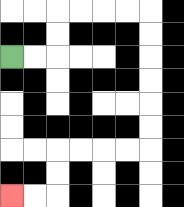{'start': '[0, 2]', 'end': '[0, 8]', 'path_directions': 'R,R,U,U,R,R,R,R,D,D,D,D,D,D,L,L,L,L,D,D,L,L', 'path_coordinates': '[[0, 2], [1, 2], [2, 2], [2, 1], [2, 0], [3, 0], [4, 0], [5, 0], [6, 0], [6, 1], [6, 2], [6, 3], [6, 4], [6, 5], [6, 6], [5, 6], [4, 6], [3, 6], [2, 6], [2, 7], [2, 8], [1, 8], [0, 8]]'}